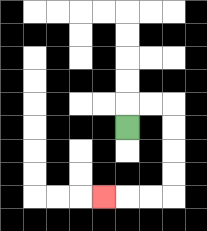{'start': '[5, 5]', 'end': '[4, 8]', 'path_directions': 'U,R,R,D,D,D,D,L,L,L', 'path_coordinates': '[[5, 5], [5, 4], [6, 4], [7, 4], [7, 5], [7, 6], [7, 7], [7, 8], [6, 8], [5, 8], [4, 8]]'}